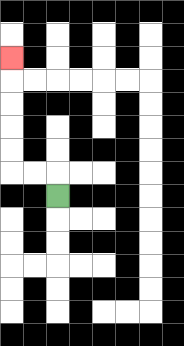{'start': '[2, 8]', 'end': '[0, 2]', 'path_directions': 'U,L,L,U,U,U,U,U', 'path_coordinates': '[[2, 8], [2, 7], [1, 7], [0, 7], [0, 6], [0, 5], [0, 4], [0, 3], [0, 2]]'}